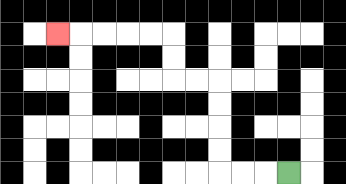{'start': '[12, 7]', 'end': '[2, 1]', 'path_directions': 'L,L,L,U,U,U,U,L,L,U,U,L,L,L,L,L', 'path_coordinates': '[[12, 7], [11, 7], [10, 7], [9, 7], [9, 6], [9, 5], [9, 4], [9, 3], [8, 3], [7, 3], [7, 2], [7, 1], [6, 1], [5, 1], [4, 1], [3, 1], [2, 1]]'}